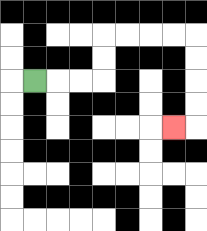{'start': '[1, 3]', 'end': '[7, 5]', 'path_directions': 'R,R,R,U,U,R,R,R,R,D,D,D,D,L', 'path_coordinates': '[[1, 3], [2, 3], [3, 3], [4, 3], [4, 2], [4, 1], [5, 1], [6, 1], [7, 1], [8, 1], [8, 2], [8, 3], [8, 4], [8, 5], [7, 5]]'}